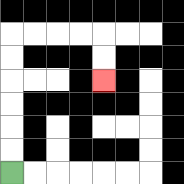{'start': '[0, 7]', 'end': '[4, 3]', 'path_directions': 'U,U,U,U,U,U,R,R,R,R,D,D', 'path_coordinates': '[[0, 7], [0, 6], [0, 5], [0, 4], [0, 3], [0, 2], [0, 1], [1, 1], [2, 1], [3, 1], [4, 1], [4, 2], [4, 3]]'}